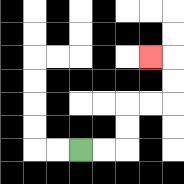{'start': '[3, 6]', 'end': '[6, 2]', 'path_directions': 'R,R,U,U,R,R,U,U,L', 'path_coordinates': '[[3, 6], [4, 6], [5, 6], [5, 5], [5, 4], [6, 4], [7, 4], [7, 3], [7, 2], [6, 2]]'}